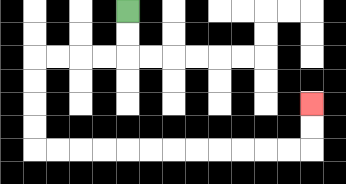{'start': '[5, 0]', 'end': '[13, 4]', 'path_directions': 'D,D,L,L,L,L,D,D,D,D,R,R,R,R,R,R,R,R,R,R,R,R,U,U', 'path_coordinates': '[[5, 0], [5, 1], [5, 2], [4, 2], [3, 2], [2, 2], [1, 2], [1, 3], [1, 4], [1, 5], [1, 6], [2, 6], [3, 6], [4, 6], [5, 6], [6, 6], [7, 6], [8, 6], [9, 6], [10, 6], [11, 6], [12, 6], [13, 6], [13, 5], [13, 4]]'}